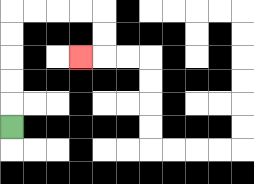{'start': '[0, 5]', 'end': '[3, 2]', 'path_directions': 'U,U,U,U,U,R,R,R,R,D,D,L', 'path_coordinates': '[[0, 5], [0, 4], [0, 3], [0, 2], [0, 1], [0, 0], [1, 0], [2, 0], [3, 0], [4, 0], [4, 1], [4, 2], [3, 2]]'}